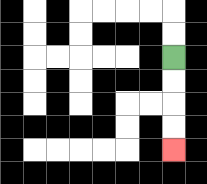{'start': '[7, 2]', 'end': '[7, 6]', 'path_directions': 'D,D,D,D', 'path_coordinates': '[[7, 2], [7, 3], [7, 4], [7, 5], [7, 6]]'}